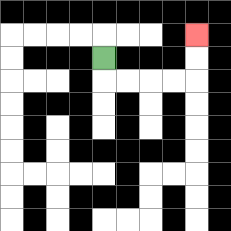{'start': '[4, 2]', 'end': '[8, 1]', 'path_directions': 'D,R,R,R,R,U,U', 'path_coordinates': '[[4, 2], [4, 3], [5, 3], [6, 3], [7, 3], [8, 3], [8, 2], [8, 1]]'}